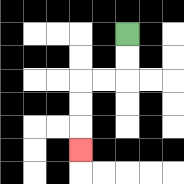{'start': '[5, 1]', 'end': '[3, 6]', 'path_directions': 'D,D,L,L,D,D,D', 'path_coordinates': '[[5, 1], [5, 2], [5, 3], [4, 3], [3, 3], [3, 4], [3, 5], [3, 6]]'}